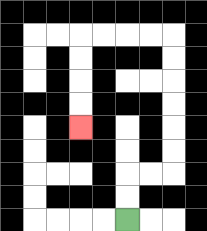{'start': '[5, 9]', 'end': '[3, 5]', 'path_directions': 'U,U,R,R,U,U,U,U,U,U,L,L,L,L,D,D,D,D', 'path_coordinates': '[[5, 9], [5, 8], [5, 7], [6, 7], [7, 7], [7, 6], [7, 5], [7, 4], [7, 3], [7, 2], [7, 1], [6, 1], [5, 1], [4, 1], [3, 1], [3, 2], [3, 3], [3, 4], [3, 5]]'}